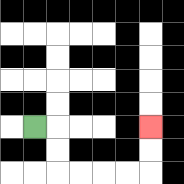{'start': '[1, 5]', 'end': '[6, 5]', 'path_directions': 'R,D,D,R,R,R,R,U,U', 'path_coordinates': '[[1, 5], [2, 5], [2, 6], [2, 7], [3, 7], [4, 7], [5, 7], [6, 7], [6, 6], [6, 5]]'}